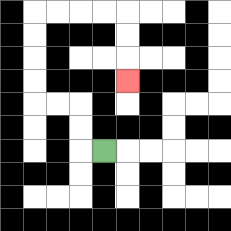{'start': '[4, 6]', 'end': '[5, 3]', 'path_directions': 'L,U,U,L,L,U,U,U,U,R,R,R,R,D,D,D', 'path_coordinates': '[[4, 6], [3, 6], [3, 5], [3, 4], [2, 4], [1, 4], [1, 3], [1, 2], [1, 1], [1, 0], [2, 0], [3, 0], [4, 0], [5, 0], [5, 1], [5, 2], [5, 3]]'}